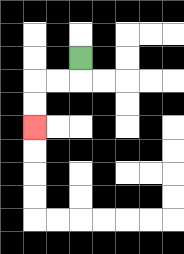{'start': '[3, 2]', 'end': '[1, 5]', 'path_directions': 'D,L,L,D,D', 'path_coordinates': '[[3, 2], [3, 3], [2, 3], [1, 3], [1, 4], [1, 5]]'}